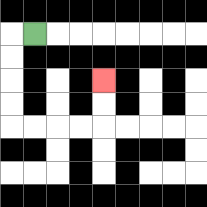{'start': '[1, 1]', 'end': '[4, 3]', 'path_directions': 'L,D,D,D,D,R,R,R,R,U,U', 'path_coordinates': '[[1, 1], [0, 1], [0, 2], [0, 3], [0, 4], [0, 5], [1, 5], [2, 5], [3, 5], [4, 5], [4, 4], [4, 3]]'}